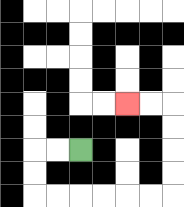{'start': '[3, 6]', 'end': '[5, 4]', 'path_directions': 'L,L,D,D,R,R,R,R,R,R,U,U,U,U,L,L', 'path_coordinates': '[[3, 6], [2, 6], [1, 6], [1, 7], [1, 8], [2, 8], [3, 8], [4, 8], [5, 8], [6, 8], [7, 8], [7, 7], [7, 6], [7, 5], [7, 4], [6, 4], [5, 4]]'}